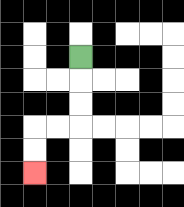{'start': '[3, 2]', 'end': '[1, 7]', 'path_directions': 'D,D,D,L,L,D,D', 'path_coordinates': '[[3, 2], [3, 3], [3, 4], [3, 5], [2, 5], [1, 5], [1, 6], [1, 7]]'}